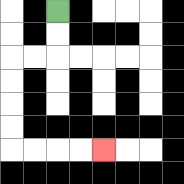{'start': '[2, 0]', 'end': '[4, 6]', 'path_directions': 'D,D,L,L,D,D,D,D,R,R,R,R', 'path_coordinates': '[[2, 0], [2, 1], [2, 2], [1, 2], [0, 2], [0, 3], [0, 4], [0, 5], [0, 6], [1, 6], [2, 6], [3, 6], [4, 6]]'}